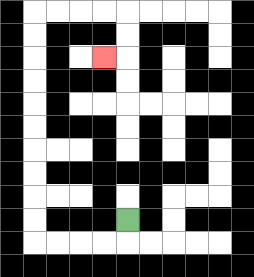{'start': '[5, 9]', 'end': '[4, 2]', 'path_directions': 'D,L,L,L,L,U,U,U,U,U,U,U,U,U,U,R,R,R,R,D,D,L', 'path_coordinates': '[[5, 9], [5, 10], [4, 10], [3, 10], [2, 10], [1, 10], [1, 9], [1, 8], [1, 7], [1, 6], [1, 5], [1, 4], [1, 3], [1, 2], [1, 1], [1, 0], [2, 0], [3, 0], [4, 0], [5, 0], [5, 1], [5, 2], [4, 2]]'}